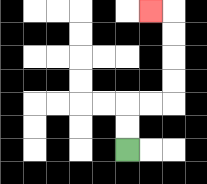{'start': '[5, 6]', 'end': '[6, 0]', 'path_directions': 'U,U,R,R,U,U,U,U,L', 'path_coordinates': '[[5, 6], [5, 5], [5, 4], [6, 4], [7, 4], [7, 3], [7, 2], [7, 1], [7, 0], [6, 0]]'}